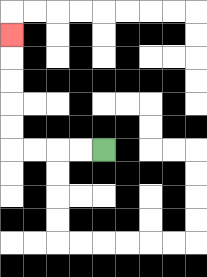{'start': '[4, 6]', 'end': '[0, 1]', 'path_directions': 'L,L,L,L,U,U,U,U,U', 'path_coordinates': '[[4, 6], [3, 6], [2, 6], [1, 6], [0, 6], [0, 5], [0, 4], [0, 3], [0, 2], [0, 1]]'}